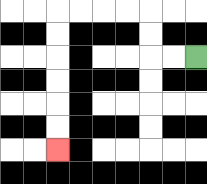{'start': '[8, 2]', 'end': '[2, 6]', 'path_directions': 'L,L,U,U,L,L,L,L,D,D,D,D,D,D', 'path_coordinates': '[[8, 2], [7, 2], [6, 2], [6, 1], [6, 0], [5, 0], [4, 0], [3, 0], [2, 0], [2, 1], [2, 2], [2, 3], [2, 4], [2, 5], [2, 6]]'}